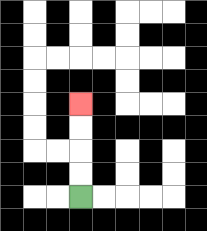{'start': '[3, 8]', 'end': '[3, 4]', 'path_directions': 'U,U,U,U', 'path_coordinates': '[[3, 8], [3, 7], [3, 6], [3, 5], [3, 4]]'}